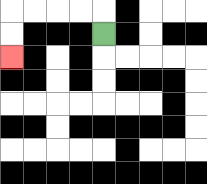{'start': '[4, 1]', 'end': '[0, 2]', 'path_directions': 'U,L,L,L,L,D,D', 'path_coordinates': '[[4, 1], [4, 0], [3, 0], [2, 0], [1, 0], [0, 0], [0, 1], [0, 2]]'}